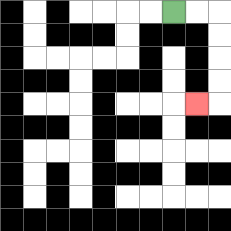{'start': '[7, 0]', 'end': '[8, 4]', 'path_directions': 'R,R,D,D,D,D,L', 'path_coordinates': '[[7, 0], [8, 0], [9, 0], [9, 1], [9, 2], [9, 3], [9, 4], [8, 4]]'}